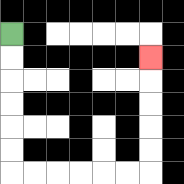{'start': '[0, 1]', 'end': '[6, 2]', 'path_directions': 'D,D,D,D,D,D,R,R,R,R,R,R,U,U,U,U,U', 'path_coordinates': '[[0, 1], [0, 2], [0, 3], [0, 4], [0, 5], [0, 6], [0, 7], [1, 7], [2, 7], [3, 7], [4, 7], [5, 7], [6, 7], [6, 6], [6, 5], [6, 4], [6, 3], [6, 2]]'}